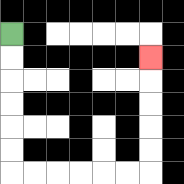{'start': '[0, 1]', 'end': '[6, 2]', 'path_directions': 'D,D,D,D,D,D,R,R,R,R,R,R,U,U,U,U,U', 'path_coordinates': '[[0, 1], [0, 2], [0, 3], [0, 4], [0, 5], [0, 6], [0, 7], [1, 7], [2, 7], [3, 7], [4, 7], [5, 7], [6, 7], [6, 6], [6, 5], [6, 4], [6, 3], [6, 2]]'}